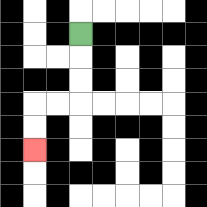{'start': '[3, 1]', 'end': '[1, 6]', 'path_directions': 'D,D,D,L,L,D,D', 'path_coordinates': '[[3, 1], [3, 2], [3, 3], [3, 4], [2, 4], [1, 4], [1, 5], [1, 6]]'}